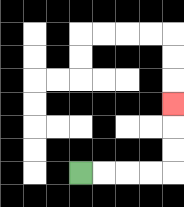{'start': '[3, 7]', 'end': '[7, 4]', 'path_directions': 'R,R,R,R,U,U,U', 'path_coordinates': '[[3, 7], [4, 7], [5, 7], [6, 7], [7, 7], [7, 6], [7, 5], [7, 4]]'}